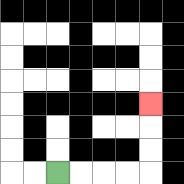{'start': '[2, 7]', 'end': '[6, 4]', 'path_directions': 'R,R,R,R,U,U,U', 'path_coordinates': '[[2, 7], [3, 7], [4, 7], [5, 7], [6, 7], [6, 6], [6, 5], [6, 4]]'}